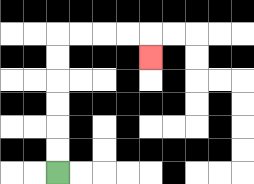{'start': '[2, 7]', 'end': '[6, 2]', 'path_directions': 'U,U,U,U,U,U,R,R,R,R,D', 'path_coordinates': '[[2, 7], [2, 6], [2, 5], [2, 4], [2, 3], [2, 2], [2, 1], [3, 1], [4, 1], [5, 1], [6, 1], [6, 2]]'}